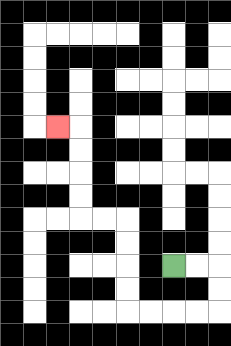{'start': '[7, 11]', 'end': '[2, 5]', 'path_directions': 'R,R,D,D,L,L,L,L,U,U,U,U,L,L,U,U,U,U,L', 'path_coordinates': '[[7, 11], [8, 11], [9, 11], [9, 12], [9, 13], [8, 13], [7, 13], [6, 13], [5, 13], [5, 12], [5, 11], [5, 10], [5, 9], [4, 9], [3, 9], [3, 8], [3, 7], [3, 6], [3, 5], [2, 5]]'}